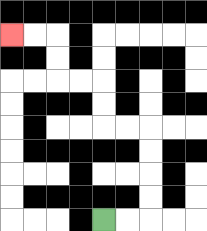{'start': '[4, 9]', 'end': '[0, 1]', 'path_directions': 'R,R,U,U,U,U,L,L,U,U,L,L,U,U,L,L', 'path_coordinates': '[[4, 9], [5, 9], [6, 9], [6, 8], [6, 7], [6, 6], [6, 5], [5, 5], [4, 5], [4, 4], [4, 3], [3, 3], [2, 3], [2, 2], [2, 1], [1, 1], [0, 1]]'}